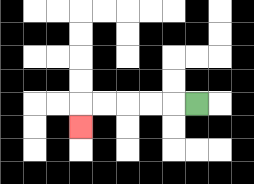{'start': '[8, 4]', 'end': '[3, 5]', 'path_directions': 'L,L,L,L,L,D', 'path_coordinates': '[[8, 4], [7, 4], [6, 4], [5, 4], [4, 4], [3, 4], [3, 5]]'}